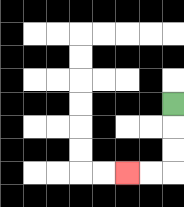{'start': '[7, 4]', 'end': '[5, 7]', 'path_directions': 'D,D,D,L,L', 'path_coordinates': '[[7, 4], [7, 5], [7, 6], [7, 7], [6, 7], [5, 7]]'}